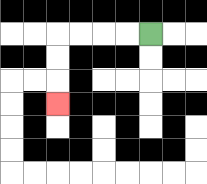{'start': '[6, 1]', 'end': '[2, 4]', 'path_directions': 'L,L,L,L,D,D,D', 'path_coordinates': '[[6, 1], [5, 1], [4, 1], [3, 1], [2, 1], [2, 2], [2, 3], [2, 4]]'}